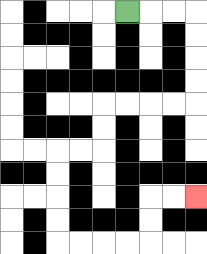{'start': '[5, 0]', 'end': '[8, 8]', 'path_directions': 'R,R,R,D,D,D,D,L,L,L,L,D,D,L,L,D,D,D,D,R,R,R,R,U,U,R,R', 'path_coordinates': '[[5, 0], [6, 0], [7, 0], [8, 0], [8, 1], [8, 2], [8, 3], [8, 4], [7, 4], [6, 4], [5, 4], [4, 4], [4, 5], [4, 6], [3, 6], [2, 6], [2, 7], [2, 8], [2, 9], [2, 10], [3, 10], [4, 10], [5, 10], [6, 10], [6, 9], [6, 8], [7, 8], [8, 8]]'}